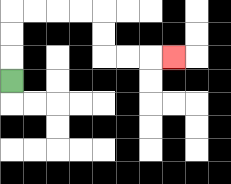{'start': '[0, 3]', 'end': '[7, 2]', 'path_directions': 'U,U,U,R,R,R,R,D,D,R,R,R', 'path_coordinates': '[[0, 3], [0, 2], [0, 1], [0, 0], [1, 0], [2, 0], [3, 0], [4, 0], [4, 1], [4, 2], [5, 2], [6, 2], [7, 2]]'}